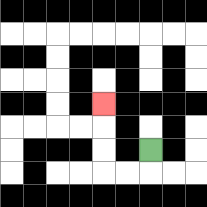{'start': '[6, 6]', 'end': '[4, 4]', 'path_directions': 'D,L,L,U,U,U', 'path_coordinates': '[[6, 6], [6, 7], [5, 7], [4, 7], [4, 6], [4, 5], [4, 4]]'}